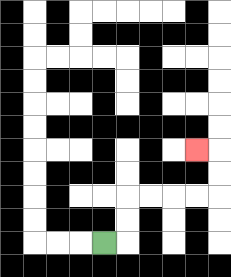{'start': '[4, 10]', 'end': '[8, 6]', 'path_directions': 'R,U,U,R,R,R,R,U,U,L', 'path_coordinates': '[[4, 10], [5, 10], [5, 9], [5, 8], [6, 8], [7, 8], [8, 8], [9, 8], [9, 7], [9, 6], [8, 6]]'}